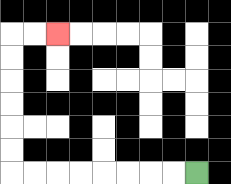{'start': '[8, 7]', 'end': '[2, 1]', 'path_directions': 'L,L,L,L,L,L,L,L,U,U,U,U,U,U,R,R', 'path_coordinates': '[[8, 7], [7, 7], [6, 7], [5, 7], [4, 7], [3, 7], [2, 7], [1, 7], [0, 7], [0, 6], [0, 5], [0, 4], [0, 3], [0, 2], [0, 1], [1, 1], [2, 1]]'}